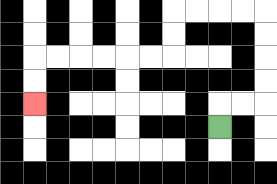{'start': '[9, 5]', 'end': '[1, 4]', 'path_directions': 'U,R,R,U,U,U,U,L,L,L,L,D,D,L,L,L,L,L,L,D,D', 'path_coordinates': '[[9, 5], [9, 4], [10, 4], [11, 4], [11, 3], [11, 2], [11, 1], [11, 0], [10, 0], [9, 0], [8, 0], [7, 0], [7, 1], [7, 2], [6, 2], [5, 2], [4, 2], [3, 2], [2, 2], [1, 2], [1, 3], [1, 4]]'}